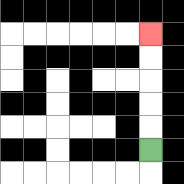{'start': '[6, 6]', 'end': '[6, 1]', 'path_directions': 'U,U,U,U,U', 'path_coordinates': '[[6, 6], [6, 5], [6, 4], [6, 3], [6, 2], [6, 1]]'}